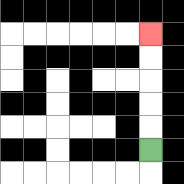{'start': '[6, 6]', 'end': '[6, 1]', 'path_directions': 'U,U,U,U,U', 'path_coordinates': '[[6, 6], [6, 5], [6, 4], [6, 3], [6, 2], [6, 1]]'}